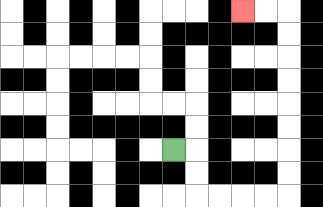{'start': '[7, 6]', 'end': '[10, 0]', 'path_directions': 'R,D,D,R,R,R,R,U,U,U,U,U,U,U,U,L,L', 'path_coordinates': '[[7, 6], [8, 6], [8, 7], [8, 8], [9, 8], [10, 8], [11, 8], [12, 8], [12, 7], [12, 6], [12, 5], [12, 4], [12, 3], [12, 2], [12, 1], [12, 0], [11, 0], [10, 0]]'}